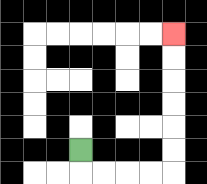{'start': '[3, 6]', 'end': '[7, 1]', 'path_directions': 'D,R,R,R,R,U,U,U,U,U,U', 'path_coordinates': '[[3, 6], [3, 7], [4, 7], [5, 7], [6, 7], [7, 7], [7, 6], [7, 5], [7, 4], [7, 3], [7, 2], [7, 1]]'}